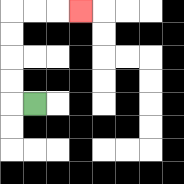{'start': '[1, 4]', 'end': '[3, 0]', 'path_directions': 'L,U,U,U,U,R,R,R', 'path_coordinates': '[[1, 4], [0, 4], [0, 3], [0, 2], [0, 1], [0, 0], [1, 0], [2, 0], [3, 0]]'}